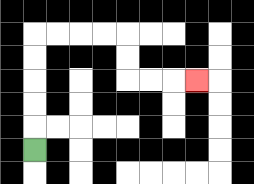{'start': '[1, 6]', 'end': '[8, 3]', 'path_directions': 'U,U,U,U,U,R,R,R,R,D,D,R,R,R', 'path_coordinates': '[[1, 6], [1, 5], [1, 4], [1, 3], [1, 2], [1, 1], [2, 1], [3, 1], [4, 1], [5, 1], [5, 2], [5, 3], [6, 3], [7, 3], [8, 3]]'}